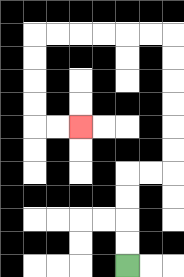{'start': '[5, 11]', 'end': '[3, 5]', 'path_directions': 'U,U,U,U,R,R,U,U,U,U,U,U,L,L,L,L,L,L,D,D,D,D,R,R', 'path_coordinates': '[[5, 11], [5, 10], [5, 9], [5, 8], [5, 7], [6, 7], [7, 7], [7, 6], [7, 5], [7, 4], [7, 3], [7, 2], [7, 1], [6, 1], [5, 1], [4, 1], [3, 1], [2, 1], [1, 1], [1, 2], [1, 3], [1, 4], [1, 5], [2, 5], [3, 5]]'}